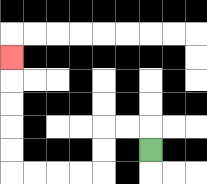{'start': '[6, 6]', 'end': '[0, 2]', 'path_directions': 'U,L,L,D,D,L,L,L,L,U,U,U,U,U', 'path_coordinates': '[[6, 6], [6, 5], [5, 5], [4, 5], [4, 6], [4, 7], [3, 7], [2, 7], [1, 7], [0, 7], [0, 6], [0, 5], [0, 4], [0, 3], [0, 2]]'}